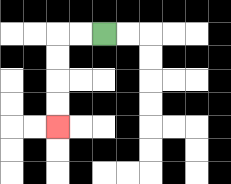{'start': '[4, 1]', 'end': '[2, 5]', 'path_directions': 'L,L,D,D,D,D', 'path_coordinates': '[[4, 1], [3, 1], [2, 1], [2, 2], [2, 3], [2, 4], [2, 5]]'}